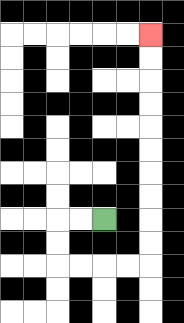{'start': '[4, 9]', 'end': '[6, 1]', 'path_directions': 'L,L,D,D,R,R,R,R,U,U,U,U,U,U,U,U,U,U', 'path_coordinates': '[[4, 9], [3, 9], [2, 9], [2, 10], [2, 11], [3, 11], [4, 11], [5, 11], [6, 11], [6, 10], [6, 9], [6, 8], [6, 7], [6, 6], [6, 5], [6, 4], [6, 3], [6, 2], [6, 1]]'}